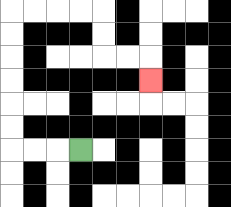{'start': '[3, 6]', 'end': '[6, 3]', 'path_directions': 'L,L,L,U,U,U,U,U,U,R,R,R,R,D,D,R,R,D', 'path_coordinates': '[[3, 6], [2, 6], [1, 6], [0, 6], [0, 5], [0, 4], [0, 3], [0, 2], [0, 1], [0, 0], [1, 0], [2, 0], [3, 0], [4, 0], [4, 1], [4, 2], [5, 2], [6, 2], [6, 3]]'}